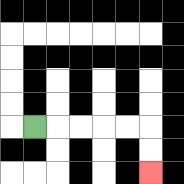{'start': '[1, 5]', 'end': '[6, 7]', 'path_directions': 'R,R,R,R,R,D,D', 'path_coordinates': '[[1, 5], [2, 5], [3, 5], [4, 5], [5, 5], [6, 5], [6, 6], [6, 7]]'}